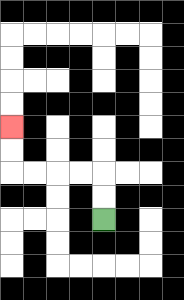{'start': '[4, 9]', 'end': '[0, 5]', 'path_directions': 'U,U,L,L,L,L,U,U', 'path_coordinates': '[[4, 9], [4, 8], [4, 7], [3, 7], [2, 7], [1, 7], [0, 7], [0, 6], [0, 5]]'}